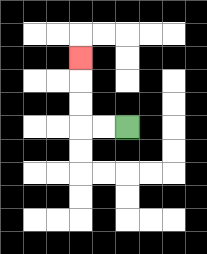{'start': '[5, 5]', 'end': '[3, 2]', 'path_directions': 'L,L,U,U,U', 'path_coordinates': '[[5, 5], [4, 5], [3, 5], [3, 4], [3, 3], [3, 2]]'}